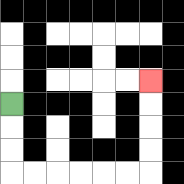{'start': '[0, 4]', 'end': '[6, 3]', 'path_directions': 'D,D,D,R,R,R,R,R,R,U,U,U,U', 'path_coordinates': '[[0, 4], [0, 5], [0, 6], [0, 7], [1, 7], [2, 7], [3, 7], [4, 7], [5, 7], [6, 7], [6, 6], [6, 5], [6, 4], [6, 3]]'}